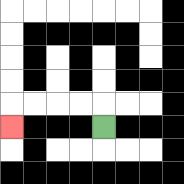{'start': '[4, 5]', 'end': '[0, 5]', 'path_directions': 'U,L,L,L,L,D', 'path_coordinates': '[[4, 5], [4, 4], [3, 4], [2, 4], [1, 4], [0, 4], [0, 5]]'}